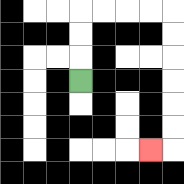{'start': '[3, 3]', 'end': '[6, 6]', 'path_directions': 'U,U,U,R,R,R,R,D,D,D,D,D,D,L', 'path_coordinates': '[[3, 3], [3, 2], [3, 1], [3, 0], [4, 0], [5, 0], [6, 0], [7, 0], [7, 1], [7, 2], [7, 3], [7, 4], [7, 5], [7, 6], [6, 6]]'}